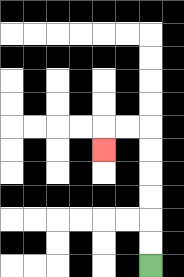{'start': '[6, 11]', 'end': '[4, 6]', 'path_directions': 'U,U,U,U,U,U,L,L,D', 'path_coordinates': '[[6, 11], [6, 10], [6, 9], [6, 8], [6, 7], [6, 6], [6, 5], [5, 5], [4, 5], [4, 6]]'}